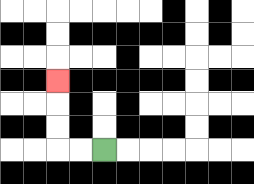{'start': '[4, 6]', 'end': '[2, 3]', 'path_directions': 'L,L,U,U,U', 'path_coordinates': '[[4, 6], [3, 6], [2, 6], [2, 5], [2, 4], [2, 3]]'}